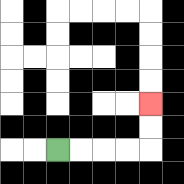{'start': '[2, 6]', 'end': '[6, 4]', 'path_directions': 'R,R,R,R,U,U', 'path_coordinates': '[[2, 6], [3, 6], [4, 6], [5, 6], [6, 6], [6, 5], [6, 4]]'}